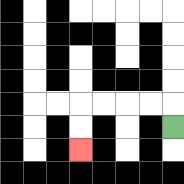{'start': '[7, 5]', 'end': '[3, 6]', 'path_directions': 'U,L,L,L,L,D,D', 'path_coordinates': '[[7, 5], [7, 4], [6, 4], [5, 4], [4, 4], [3, 4], [3, 5], [3, 6]]'}